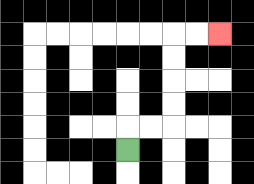{'start': '[5, 6]', 'end': '[9, 1]', 'path_directions': 'U,R,R,U,U,U,U,R,R', 'path_coordinates': '[[5, 6], [5, 5], [6, 5], [7, 5], [7, 4], [7, 3], [7, 2], [7, 1], [8, 1], [9, 1]]'}